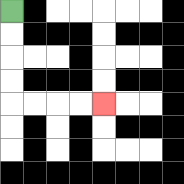{'start': '[0, 0]', 'end': '[4, 4]', 'path_directions': 'D,D,D,D,R,R,R,R', 'path_coordinates': '[[0, 0], [0, 1], [0, 2], [0, 3], [0, 4], [1, 4], [2, 4], [3, 4], [4, 4]]'}